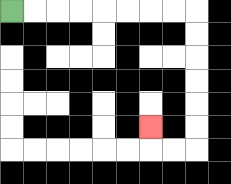{'start': '[0, 0]', 'end': '[6, 5]', 'path_directions': 'R,R,R,R,R,R,R,R,D,D,D,D,D,D,L,L,U', 'path_coordinates': '[[0, 0], [1, 0], [2, 0], [3, 0], [4, 0], [5, 0], [6, 0], [7, 0], [8, 0], [8, 1], [8, 2], [8, 3], [8, 4], [8, 5], [8, 6], [7, 6], [6, 6], [6, 5]]'}